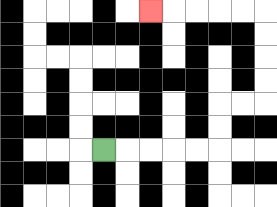{'start': '[4, 6]', 'end': '[6, 0]', 'path_directions': 'R,R,R,R,R,U,U,R,R,U,U,U,U,L,L,L,L,L', 'path_coordinates': '[[4, 6], [5, 6], [6, 6], [7, 6], [8, 6], [9, 6], [9, 5], [9, 4], [10, 4], [11, 4], [11, 3], [11, 2], [11, 1], [11, 0], [10, 0], [9, 0], [8, 0], [7, 0], [6, 0]]'}